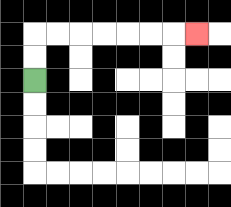{'start': '[1, 3]', 'end': '[8, 1]', 'path_directions': 'U,U,R,R,R,R,R,R,R', 'path_coordinates': '[[1, 3], [1, 2], [1, 1], [2, 1], [3, 1], [4, 1], [5, 1], [6, 1], [7, 1], [8, 1]]'}